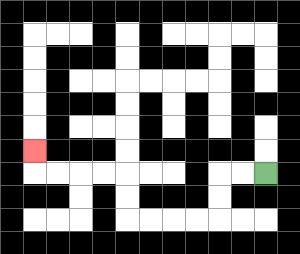{'start': '[11, 7]', 'end': '[1, 6]', 'path_directions': 'L,L,D,D,L,L,L,L,U,U,L,L,L,L,U', 'path_coordinates': '[[11, 7], [10, 7], [9, 7], [9, 8], [9, 9], [8, 9], [7, 9], [6, 9], [5, 9], [5, 8], [5, 7], [4, 7], [3, 7], [2, 7], [1, 7], [1, 6]]'}